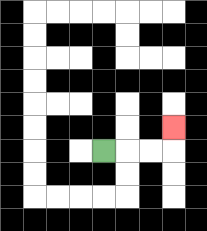{'start': '[4, 6]', 'end': '[7, 5]', 'path_directions': 'R,R,R,U', 'path_coordinates': '[[4, 6], [5, 6], [6, 6], [7, 6], [7, 5]]'}